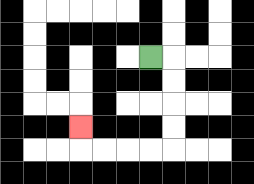{'start': '[6, 2]', 'end': '[3, 5]', 'path_directions': 'R,D,D,D,D,L,L,L,L,U', 'path_coordinates': '[[6, 2], [7, 2], [7, 3], [7, 4], [7, 5], [7, 6], [6, 6], [5, 6], [4, 6], [3, 6], [3, 5]]'}